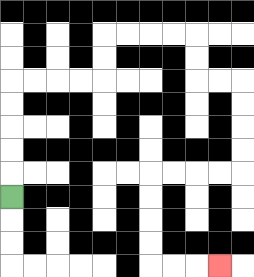{'start': '[0, 8]', 'end': '[9, 11]', 'path_directions': 'U,U,U,U,U,R,R,R,R,U,U,R,R,R,R,D,D,R,R,D,D,D,D,L,L,L,L,D,D,D,D,R,R,R', 'path_coordinates': '[[0, 8], [0, 7], [0, 6], [0, 5], [0, 4], [0, 3], [1, 3], [2, 3], [3, 3], [4, 3], [4, 2], [4, 1], [5, 1], [6, 1], [7, 1], [8, 1], [8, 2], [8, 3], [9, 3], [10, 3], [10, 4], [10, 5], [10, 6], [10, 7], [9, 7], [8, 7], [7, 7], [6, 7], [6, 8], [6, 9], [6, 10], [6, 11], [7, 11], [8, 11], [9, 11]]'}